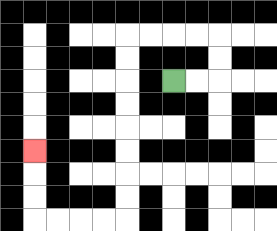{'start': '[7, 3]', 'end': '[1, 6]', 'path_directions': 'R,R,U,U,L,L,L,L,D,D,D,D,D,D,D,D,L,L,L,L,U,U,U', 'path_coordinates': '[[7, 3], [8, 3], [9, 3], [9, 2], [9, 1], [8, 1], [7, 1], [6, 1], [5, 1], [5, 2], [5, 3], [5, 4], [5, 5], [5, 6], [5, 7], [5, 8], [5, 9], [4, 9], [3, 9], [2, 9], [1, 9], [1, 8], [1, 7], [1, 6]]'}